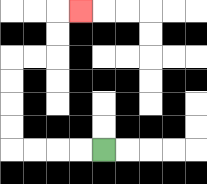{'start': '[4, 6]', 'end': '[3, 0]', 'path_directions': 'L,L,L,L,U,U,U,U,R,R,U,U,R', 'path_coordinates': '[[4, 6], [3, 6], [2, 6], [1, 6], [0, 6], [0, 5], [0, 4], [0, 3], [0, 2], [1, 2], [2, 2], [2, 1], [2, 0], [3, 0]]'}